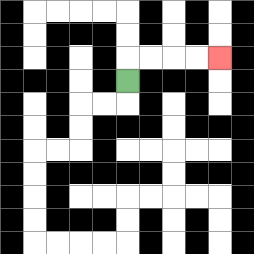{'start': '[5, 3]', 'end': '[9, 2]', 'path_directions': 'U,R,R,R,R', 'path_coordinates': '[[5, 3], [5, 2], [6, 2], [7, 2], [8, 2], [9, 2]]'}